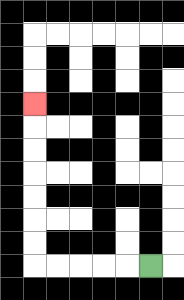{'start': '[6, 11]', 'end': '[1, 4]', 'path_directions': 'L,L,L,L,L,U,U,U,U,U,U,U', 'path_coordinates': '[[6, 11], [5, 11], [4, 11], [3, 11], [2, 11], [1, 11], [1, 10], [1, 9], [1, 8], [1, 7], [1, 6], [1, 5], [1, 4]]'}